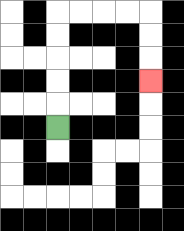{'start': '[2, 5]', 'end': '[6, 3]', 'path_directions': 'U,U,U,U,U,R,R,R,R,D,D,D', 'path_coordinates': '[[2, 5], [2, 4], [2, 3], [2, 2], [2, 1], [2, 0], [3, 0], [4, 0], [5, 0], [6, 0], [6, 1], [6, 2], [6, 3]]'}